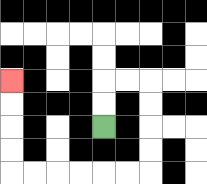{'start': '[4, 5]', 'end': '[0, 3]', 'path_directions': 'U,U,R,R,D,D,D,D,L,L,L,L,L,L,U,U,U,U', 'path_coordinates': '[[4, 5], [4, 4], [4, 3], [5, 3], [6, 3], [6, 4], [6, 5], [6, 6], [6, 7], [5, 7], [4, 7], [3, 7], [2, 7], [1, 7], [0, 7], [0, 6], [0, 5], [0, 4], [0, 3]]'}